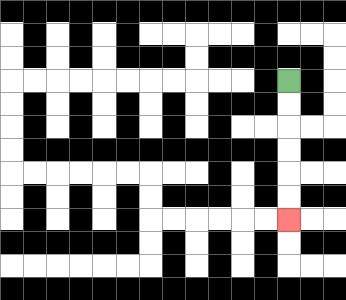{'start': '[12, 3]', 'end': '[12, 9]', 'path_directions': 'D,D,D,D,D,D', 'path_coordinates': '[[12, 3], [12, 4], [12, 5], [12, 6], [12, 7], [12, 8], [12, 9]]'}